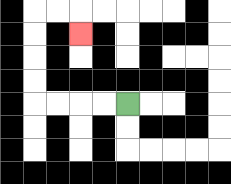{'start': '[5, 4]', 'end': '[3, 1]', 'path_directions': 'L,L,L,L,U,U,U,U,R,R,D', 'path_coordinates': '[[5, 4], [4, 4], [3, 4], [2, 4], [1, 4], [1, 3], [1, 2], [1, 1], [1, 0], [2, 0], [3, 0], [3, 1]]'}